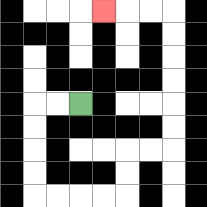{'start': '[3, 4]', 'end': '[4, 0]', 'path_directions': 'L,L,D,D,D,D,R,R,R,R,U,U,R,R,U,U,U,U,U,U,L,L,L', 'path_coordinates': '[[3, 4], [2, 4], [1, 4], [1, 5], [1, 6], [1, 7], [1, 8], [2, 8], [3, 8], [4, 8], [5, 8], [5, 7], [5, 6], [6, 6], [7, 6], [7, 5], [7, 4], [7, 3], [7, 2], [7, 1], [7, 0], [6, 0], [5, 0], [4, 0]]'}